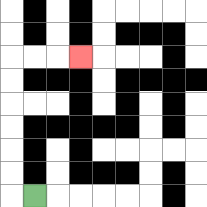{'start': '[1, 8]', 'end': '[3, 2]', 'path_directions': 'L,U,U,U,U,U,U,R,R,R', 'path_coordinates': '[[1, 8], [0, 8], [0, 7], [0, 6], [0, 5], [0, 4], [0, 3], [0, 2], [1, 2], [2, 2], [3, 2]]'}